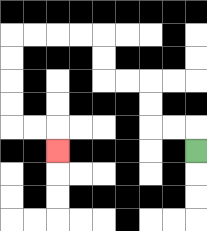{'start': '[8, 6]', 'end': '[2, 6]', 'path_directions': 'U,L,L,U,U,L,L,U,U,L,L,L,L,D,D,D,D,R,R,D', 'path_coordinates': '[[8, 6], [8, 5], [7, 5], [6, 5], [6, 4], [6, 3], [5, 3], [4, 3], [4, 2], [4, 1], [3, 1], [2, 1], [1, 1], [0, 1], [0, 2], [0, 3], [0, 4], [0, 5], [1, 5], [2, 5], [2, 6]]'}